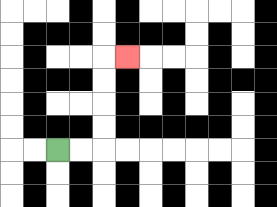{'start': '[2, 6]', 'end': '[5, 2]', 'path_directions': 'R,R,U,U,U,U,R', 'path_coordinates': '[[2, 6], [3, 6], [4, 6], [4, 5], [4, 4], [4, 3], [4, 2], [5, 2]]'}